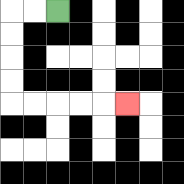{'start': '[2, 0]', 'end': '[5, 4]', 'path_directions': 'L,L,D,D,D,D,R,R,R,R,R', 'path_coordinates': '[[2, 0], [1, 0], [0, 0], [0, 1], [0, 2], [0, 3], [0, 4], [1, 4], [2, 4], [3, 4], [4, 4], [5, 4]]'}